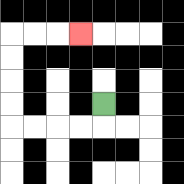{'start': '[4, 4]', 'end': '[3, 1]', 'path_directions': 'D,L,L,L,L,U,U,U,U,R,R,R', 'path_coordinates': '[[4, 4], [4, 5], [3, 5], [2, 5], [1, 5], [0, 5], [0, 4], [0, 3], [0, 2], [0, 1], [1, 1], [2, 1], [3, 1]]'}